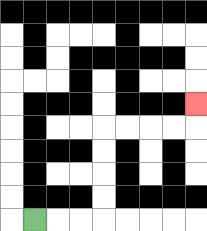{'start': '[1, 9]', 'end': '[8, 4]', 'path_directions': 'R,R,R,U,U,U,U,R,R,R,R,U', 'path_coordinates': '[[1, 9], [2, 9], [3, 9], [4, 9], [4, 8], [4, 7], [4, 6], [4, 5], [5, 5], [6, 5], [7, 5], [8, 5], [8, 4]]'}